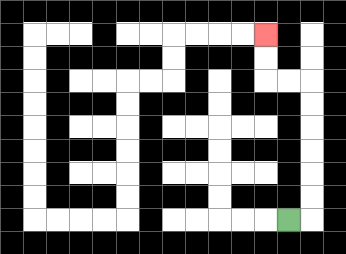{'start': '[12, 9]', 'end': '[11, 1]', 'path_directions': 'R,U,U,U,U,U,U,L,L,U,U', 'path_coordinates': '[[12, 9], [13, 9], [13, 8], [13, 7], [13, 6], [13, 5], [13, 4], [13, 3], [12, 3], [11, 3], [11, 2], [11, 1]]'}